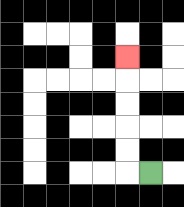{'start': '[6, 7]', 'end': '[5, 2]', 'path_directions': 'L,U,U,U,U,U', 'path_coordinates': '[[6, 7], [5, 7], [5, 6], [5, 5], [5, 4], [5, 3], [5, 2]]'}